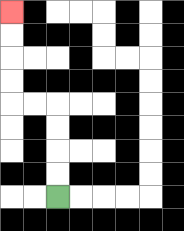{'start': '[2, 8]', 'end': '[0, 0]', 'path_directions': 'U,U,U,U,L,L,U,U,U,U', 'path_coordinates': '[[2, 8], [2, 7], [2, 6], [2, 5], [2, 4], [1, 4], [0, 4], [0, 3], [0, 2], [0, 1], [0, 0]]'}